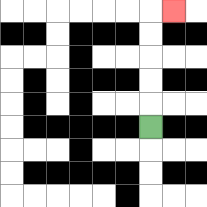{'start': '[6, 5]', 'end': '[7, 0]', 'path_directions': 'U,U,U,U,U,R', 'path_coordinates': '[[6, 5], [6, 4], [6, 3], [6, 2], [6, 1], [6, 0], [7, 0]]'}